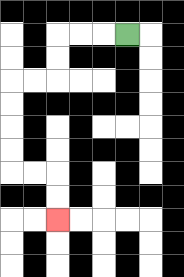{'start': '[5, 1]', 'end': '[2, 9]', 'path_directions': 'L,L,L,D,D,L,L,D,D,D,D,R,R,D,D', 'path_coordinates': '[[5, 1], [4, 1], [3, 1], [2, 1], [2, 2], [2, 3], [1, 3], [0, 3], [0, 4], [0, 5], [0, 6], [0, 7], [1, 7], [2, 7], [2, 8], [2, 9]]'}